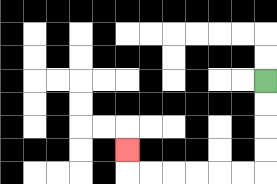{'start': '[11, 3]', 'end': '[5, 6]', 'path_directions': 'D,D,D,D,L,L,L,L,L,L,U', 'path_coordinates': '[[11, 3], [11, 4], [11, 5], [11, 6], [11, 7], [10, 7], [9, 7], [8, 7], [7, 7], [6, 7], [5, 7], [5, 6]]'}